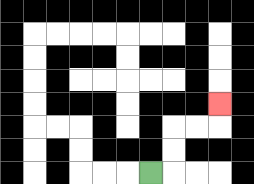{'start': '[6, 7]', 'end': '[9, 4]', 'path_directions': 'R,U,U,R,R,U', 'path_coordinates': '[[6, 7], [7, 7], [7, 6], [7, 5], [8, 5], [9, 5], [9, 4]]'}